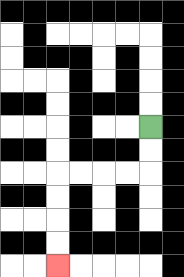{'start': '[6, 5]', 'end': '[2, 11]', 'path_directions': 'D,D,L,L,L,L,D,D,D,D', 'path_coordinates': '[[6, 5], [6, 6], [6, 7], [5, 7], [4, 7], [3, 7], [2, 7], [2, 8], [2, 9], [2, 10], [2, 11]]'}